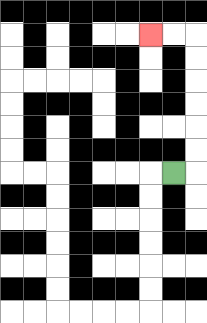{'start': '[7, 7]', 'end': '[6, 1]', 'path_directions': 'R,U,U,U,U,U,U,L,L', 'path_coordinates': '[[7, 7], [8, 7], [8, 6], [8, 5], [8, 4], [8, 3], [8, 2], [8, 1], [7, 1], [6, 1]]'}